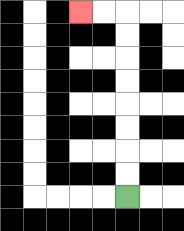{'start': '[5, 8]', 'end': '[3, 0]', 'path_directions': 'U,U,U,U,U,U,U,U,L,L', 'path_coordinates': '[[5, 8], [5, 7], [5, 6], [5, 5], [5, 4], [5, 3], [5, 2], [5, 1], [5, 0], [4, 0], [3, 0]]'}